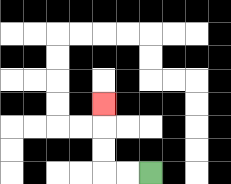{'start': '[6, 7]', 'end': '[4, 4]', 'path_directions': 'L,L,U,U,U', 'path_coordinates': '[[6, 7], [5, 7], [4, 7], [4, 6], [4, 5], [4, 4]]'}